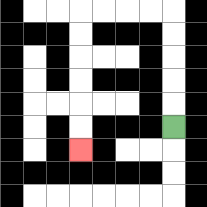{'start': '[7, 5]', 'end': '[3, 6]', 'path_directions': 'U,U,U,U,U,L,L,L,L,D,D,D,D,D,D', 'path_coordinates': '[[7, 5], [7, 4], [7, 3], [7, 2], [7, 1], [7, 0], [6, 0], [5, 0], [4, 0], [3, 0], [3, 1], [3, 2], [3, 3], [3, 4], [3, 5], [3, 6]]'}